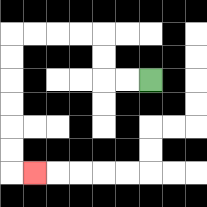{'start': '[6, 3]', 'end': '[1, 7]', 'path_directions': 'L,L,U,U,L,L,L,L,D,D,D,D,D,D,R', 'path_coordinates': '[[6, 3], [5, 3], [4, 3], [4, 2], [4, 1], [3, 1], [2, 1], [1, 1], [0, 1], [0, 2], [0, 3], [0, 4], [0, 5], [0, 6], [0, 7], [1, 7]]'}